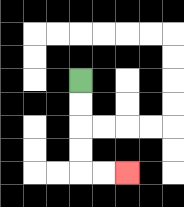{'start': '[3, 3]', 'end': '[5, 7]', 'path_directions': 'D,D,D,D,R,R', 'path_coordinates': '[[3, 3], [3, 4], [3, 5], [3, 6], [3, 7], [4, 7], [5, 7]]'}